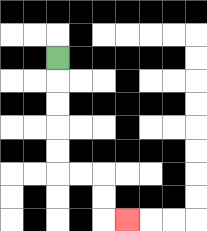{'start': '[2, 2]', 'end': '[5, 9]', 'path_directions': 'D,D,D,D,D,R,R,D,D,R', 'path_coordinates': '[[2, 2], [2, 3], [2, 4], [2, 5], [2, 6], [2, 7], [3, 7], [4, 7], [4, 8], [4, 9], [5, 9]]'}